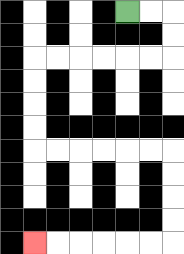{'start': '[5, 0]', 'end': '[1, 10]', 'path_directions': 'R,R,D,D,L,L,L,L,L,L,D,D,D,D,R,R,R,R,R,R,D,D,D,D,L,L,L,L,L,L', 'path_coordinates': '[[5, 0], [6, 0], [7, 0], [7, 1], [7, 2], [6, 2], [5, 2], [4, 2], [3, 2], [2, 2], [1, 2], [1, 3], [1, 4], [1, 5], [1, 6], [2, 6], [3, 6], [4, 6], [5, 6], [6, 6], [7, 6], [7, 7], [7, 8], [7, 9], [7, 10], [6, 10], [5, 10], [4, 10], [3, 10], [2, 10], [1, 10]]'}